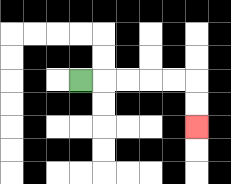{'start': '[3, 3]', 'end': '[8, 5]', 'path_directions': 'R,R,R,R,R,D,D', 'path_coordinates': '[[3, 3], [4, 3], [5, 3], [6, 3], [7, 3], [8, 3], [8, 4], [8, 5]]'}